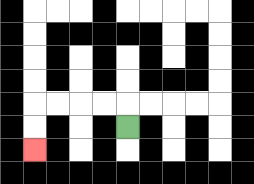{'start': '[5, 5]', 'end': '[1, 6]', 'path_directions': 'U,L,L,L,L,D,D', 'path_coordinates': '[[5, 5], [5, 4], [4, 4], [3, 4], [2, 4], [1, 4], [1, 5], [1, 6]]'}